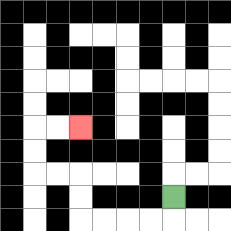{'start': '[7, 8]', 'end': '[3, 5]', 'path_directions': 'D,L,L,L,L,U,U,L,L,U,U,R,R', 'path_coordinates': '[[7, 8], [7, 9], [6, 9], [5, 9], [4, 9], [3, 9], [3, 8], [3, 7], [2, 7], [1, 7], [1, 6], [1, 5], [2, 5], [3, 5]]'}